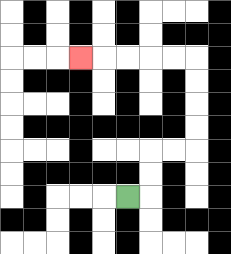{'start': '[5, 8]', 'end': '[3, 2]', 'path_directions': 'R,U,U,R,R,U,U,U,U,L,L,L,L,L', 'path_coordinates': '[[5, 8], [6, 8], [6, 7], [6, 6], [7, 6], [8, 6], [8, 5], [8, 4], [8, 3], [8, 2], [7, 2], [6, 2], [5, 2], [4, 2], [3, 2]]'}